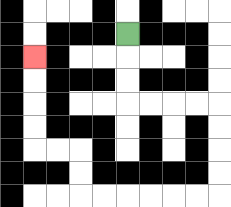{'start': '[5, 1]', 'end': '[1, 2]', 'path_directions': 'D,D,D,R,R,R,R,D,D,D,D,L,L,L,L,L,L,U,U,L,L,U,U,U,U', 'path_coordinates': '[[5, 1], [5, 2], [5, 3], [5, 4], [6, 4], [7, 4], [8, 4], [9, 4], [9, 5], [9, 6], [9, 7], [9, 8], [8, 8], [7, 8], [6, 8], [5, 8], [4, 8], [3, 8], [3, 7], [3, 6], [2, 6], [1, 6], [1, 5], [1, 4], [1, 3], [1, 2]]'}